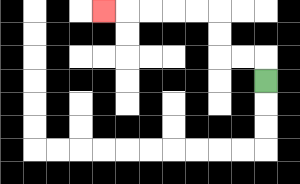{'start': '[11, 3]', 'end': '[4, 0]', 'path_directions': 'U,L,L,U,U,L,L,L,L,L', 'path_coordinates': '[[11, 3], [11, 2], [10, 2], [9, 2], [9, 1], [9, 0], [8, 0], [7, 0], [6, 0], [5, 0], [4, 0]]'}